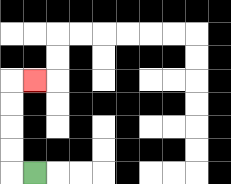{'start': '[1, 7]', 'end': '[1, 3]', 'path_directions': 'L,U,U,U,U,R', 'path_coordinates': '[[1, 7], [0, 7], [0, 6], [0, 5], [0, 4], [0, 3], [1, 3]]'}